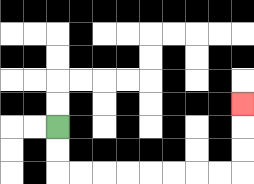{'start': '[2, 5]', 'end': '[10, 4]', 'path_directions': 'D,D,R,R,R,R,R,R,R,R,U,U,U', 'path_coordinates': '[[2, 5], [2, 6], [2, 7], [3, 7], [4, 7], [5, 7], [6, 7], [7, 7], [8, 7], [9, 7], [10, 7], [10, 6], [10, 5], [10, 4]]'}